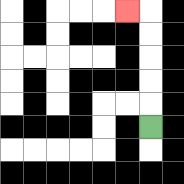{'start': '[6, 5]', 'end': '[5, 0]', 'path_directions': 'U,U,U,U,U,L', 'path_coordinates': '[[6, 5], [6, 4], [6, 3], [6, 2], [6, 1], [6, 0], [5, 0]]'}